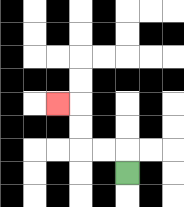{'start': '[5, 7]', 'end': '[2, 4]', 'path_directions': 'U,L,L,U,U,L', 'path_coordinates': '[[5, 7], [5, 6], [4, 6], [3, 6], [3, 5], [3, 4], [2, 4]]'}